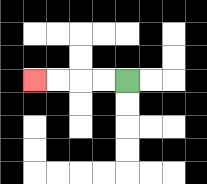{'start': '[5, 3]', 'end': '[1, 3]', 'path_directions': 'L,L,L,L', 'path_coordinates': '[[5, 3], [4, 3], [3, 3], [2, 3], [1, 3]]'}